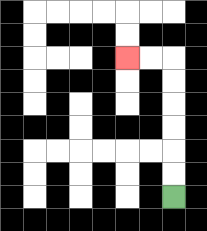{'start': '[7, 8]', 'end': '[5, 2]', 'path_directions': 'U,U,U,U,U,U,L,L', 'path_coordinates': '[[7, 8], [7, 7], [7, 6], [7, 5], [7, 4], [7, 3], [7, 2], [6, 2], [5, 2]]'}